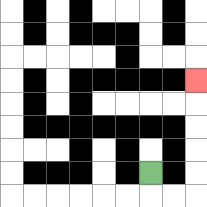{'start': '[6, 7]', 'end': '[8, 3]', 'path_directions': 'D,R,R,U,U,U,U,U', 'path_coordinates': '[[6, 7], [6, 8], [7, 8], [8, 8], [8, 7], [8, 6], [8, 5], [8, 4], [8, 3]]'}